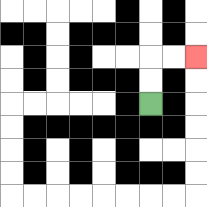{'start': '[6, 4]', 'end': '[8, 2]', 'path_directions': 'U,U,R,R', 'path_coordinates': '[[6, 4], [6, 3], [6, 2], [7, 2], [8, 2]]'}